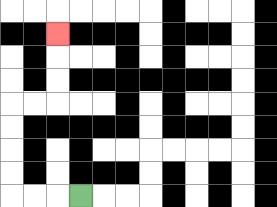{'start': '[3, 8]', 'end': '[2, 1]', 'path_directions': 'L,L,L,U,U,U,U,R,R,U,U,U', 'path_coordinates': '[[3, 8], [2, 8], [1, 8], [0, 8], [0, 7], [0, 6], [0, 5], [0, 4], [1, 4], [2, 4], [2, 3], [2, 2], [2, 1]]'}